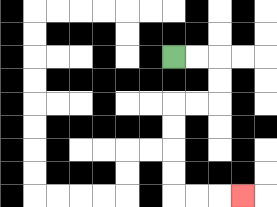{'start': '[7, 2]', 'end': '[10, 8]', 'path_directions': 'R,R,D,D,L,L,D,D,D,D,R,R,R', 'path_coordinates': '[[7, 2], [8, 2], [9, 2], [9, 3], [9, 4], [8, 4], [7, 4], [7, 5], [7, 6], [7, 7], [7, 8], [8, 8], [9, 8], [10, 8]]'}